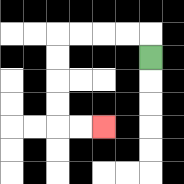{'start': '[6, 2]', 'end': '[4, 5]', 'path_directions': 'U,L,L,L,L,D,D,D,D,R,R', 'path_coordinates': '[[6, 2], [6, 1], [5, 1], [4, 1], [3, 1], [2, 1], [2, 2], [2, 3], [2, 4], [2, 5], [3, 5], [4, 5]]'}